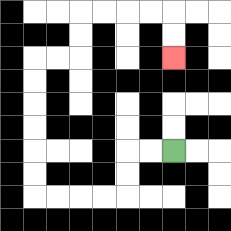{'start': '[7, 6]', 'end': '[7, 2]', 'path_directions': 'L,L,D,D,L,L,L,L,U,U,U,U,U,U,R,R,U,U,R,R,R,R,D,D', 'path_coordinates': '[[7, 6], [6, 6], [5, 6], [5, 7], [5, 8], [4, 8], [3, 8], [2, 8], [1, 8], [1, 7], [1, 6], [1, 5], [1, 4], [1, 3], [1, 2], [2, 2], [3, 2], [3, 1], [3, 0], [4, 0], [5, 0], [6, 0], [7, 0], [7, 1], [7, 2]]'}